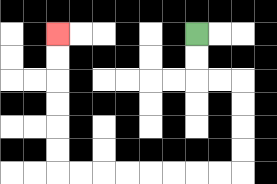{'start': '[8, 1]', 'end': '[2, 1]', 'path_directions': 'D,D,R,R,D,D,D,D,L,L,L,L,L,L,L,L,U,U,U,U,U,U', 'path_coordinates': '[[8, 1], [8, 2], [8, 3], [9, 3], [10, 3], [10, 4], [10, 5], [10, 6], [10, 7], [9, 7], [8, 7], [7, 7], [6, 7], [5, 7], [4, 7], [3, 7], [2, 7], [2, 6], [2, 5], [2, 4], [2, 3], [2, 2], [2, 1]]'}